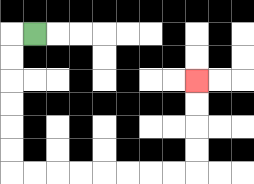{'start': '[1, 1]', 'end': '[8, 3]', 'path_directions': 'L,D,D,D,D,D,D,R,R,R,R,R,R,R,R,U,U,U,U', 'path_coordinates': '[[1, 1], [0, 1], [0, 2], [0, 3], [0, 4], [0, 5], [0, 6], [0, 7], [1, 7], [2, 7], [3, 7], [4, 7], [5, 7], [6, 7], [7, 7], [8, 7], [8, 6], [8, 5], [8, 4], [8, 3]]'}